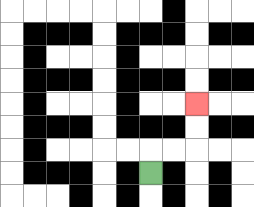{'start': '[6, 7]', 'end': '[8, 4]', 'path_directions': 'U,R,R,U,U', 'path_coordinates': '[[6, 7], [6, 6], [7, 6], [8, 6], [8, 5], [8, 4]]'}